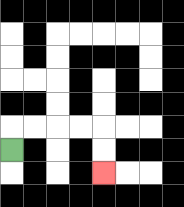{'start': '[0, 6]', 'end': '[4, 7]', 'path_directions': 'U,R,R,R,R,D,D', 'path_coordinates': '[[0, 6], [0, 5], [1, 5], [2, 5], [3, 5], [4, 5], [4, 6], [4, 7]]'}